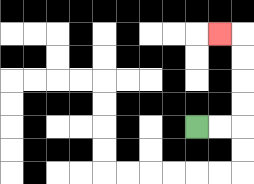{'start': '[8, 5]', 'end': '[9, 1]', 'path_directions': 'R,R,U,U,U,U,L', 'path_coordinates': '[[8, 5], [9, 5], [10, 5], [10, 4], [10, 3], [10, 2], [10, 1], [9, 1]]'}